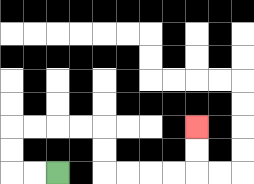{'start': '[2, 7]', 'end': '[8, 5]', 'path_directions': 'L,L,U,U,R,R,R,R,D,D,R,R,R,R,U,U', 'path_coordinates': '[[2, 7], [1, 7], [0, 7], [0, 6], [0, 5], [1, 5], [2, 5], [3, 5], [4, 5], [4, 6], [4, 7], [5, 7], [6, 7], [7, 7], [8, 7], [8, 6], [8, 5]]'}